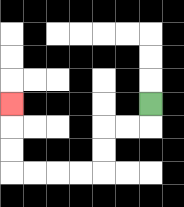{'start': '[6, 4]', 'end': '[0, 4]', 'path_directions': 'D,L,L,D,D,L,L,L,L,U,U,U', 'path_coordinates': '[[6, 4], [6, 5], [5, 5], [4, 5], [4, 6], [4, 7], [3, 7], [2, 7], [1, 7], [0, 7], [0, 6], [0, 5], [0, 4]]'}